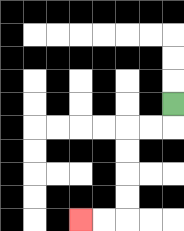{'start': '[7, 4]', 'end': '[3, 9]', 'path_directions': 'D,L,L,D,D,D,D,L,L', 'path_coordinates': '[[7, 4], [7, 5], [6, 5], [5, 5], [5, 6], [5, 7], [5, 8], [5, 9], [4, 9], [3, 9]]'}